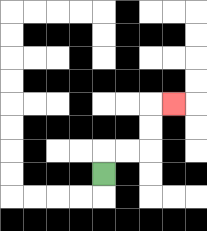{'start': '[4, 7]', 'end': '[7, 4]', 'path_directions': 'U,R,R,U,U,R', 'path_coordinates': '[[4, 7], [4, 6], [5, 6], [6, 6], [6, 5], [6, 4], [7, 4]]'}